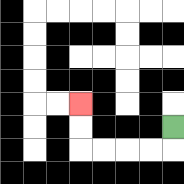{'start': '[7, 5]', 'end': '[3, 4]', 'path_directions': 'D,L,L,L,L,U,U', 'path_coordinates': '[[7, 5], [7, 6], [6, 6], [5, 6], [4, 6], [3, 6], [3, 5], [3, 4]]'}